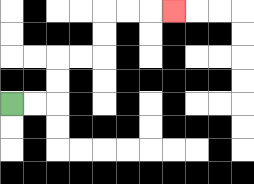{'start': '[0, 4]', 'end': '[7, 0]', 'path_directions': 'R,R,U,U,R,R,U,U,R,R,R', 'path_coordinates': '[[0, 4], [1, 4], [2, 4], [2, 3], [2, 2], [3, 2], [4, 2], [4, 1], [4, 0], [5, 0], [6, 0], [7, 0]]'}